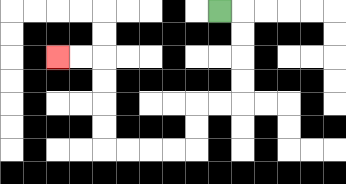{'start': '[9, 0]', 'end': '[2, 2]', 'path_directions': 'R,D,D,D,D,L,L,D,D,L,L,L,L,U,U,U,U,L,L', 'path_coordinates': '[[9, 0], [10, 0], [10, 1], [10, 2], [10, 3], [10, 4], [9, 4], [8, 4], [8, 5], [8, 6], [7, 6], [6, 6], [5, 6], [4, 6], [4, 5], [4, 4], [4, 3], [4, 2], [3, 2], [2, 2]]'}